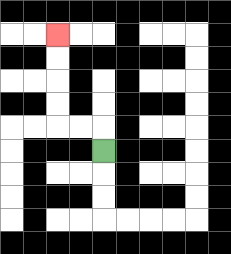{'start': '[4, 6]', 'end': '[2, 1]', 'path_directions': 'U,L,L,U,U,U,U', 'path_coordinates': '[[4, 6], [4, 5], [3, 5], [2, 5], [2, 4], [2, 3], [2, 2], [2, 1]]'}